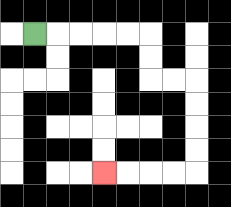{'start': '[1, 1]', 'end': '[4, 7]', 'path_directions': 'R,R,R,R,R,D,D,R,R,D,D,D,D,L,L,L,L', 'path_coordinates': '[[1, 1], [2, 1], [3, 1], [4, 1], [5, 1], [6, 1], [6, 2], [6, 3], [7, 3], [8, 3], [8, 4], [8, 5], [8, 6], [8, 7], [7, 7], [6, 7], [5, 7], [4, 7]]'}